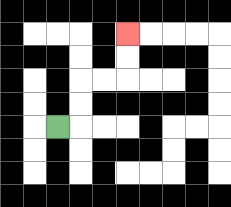{'start': '[2, 5]', 'end': '[5, 1]', 'path_directions': 'R,U,U,R,R,U,U', 'path_coordinates': '[[2, 5], [3, 5], [3, 4], [3, 3], [4, 3], [5, 3], [5, 2], [5, 1]]'}